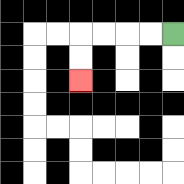{'start': '[7, 1]', 'end': '[3, 3]', 'path_directions': 'L,L,L,L,D,D', 'path_coordinates': '[[7, 1], [6, 1], [5, 1], [4, 1], [3, 1], [3, 2], [3, 3]]'}